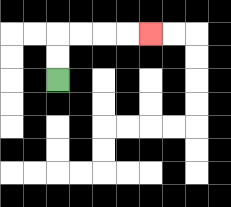{'start': '[2, 3]', 'end': '[6, 1]', 'path_directions': 'U,U,R,R,R,R', 'path_coordinates': '[[2, 3], [2, 2], [2, 1], [3, 1], [4, 1], [5, 1], [6, 1]]'}